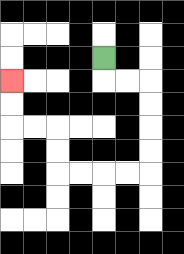{'start': '[4, 2]', 'end': '[0, 3]', 'path_directions': 'D,R,R,D,D,D,D,L,L,L,L,U,U,L,L,U,U', 'path_coordinates': '[[4, 2], [4, 3], [5, 3], [6, 3], [6, 4], [6, 5], [6, 6], [6, 7], [5, 7], [4, 7], [3, 7], [2, 7], [2, 6], [2, 5], [1, 5], [0, 5], [0, 4], [0, 3]]'}